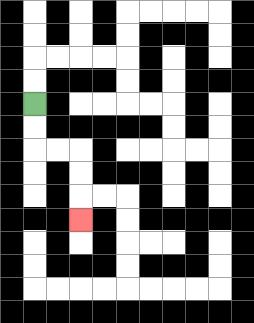{'start': '[1, 4]', 'end': '[3, 9]', 'path_directions': 'D,D,R,R,D,D,D', 'path_coordinates': '[[1, 4], [1, 5], [1, 6], [2, 6], [3, 6], [3, 7], [3, 8], [3, 9]]'}